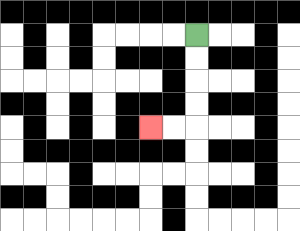{'start': '[8, 1]', 'end': '[6, 5]', 'path_directions': 'D,D,D,D,L,L', 'path_coordinates': '[[8, 1], [8, 2], [8, 3], [8, 4], [8, 5], [7, 5], [6, 5]]'}